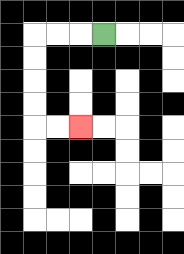{'start': '[4, 1]', 'end': '[3, 5]', 'path_directions': 'L,L,L,D,D,D,D,R,R', 'path_coordinates': '[[4, 1], [3, 1], [2, 1], [1, 1], [1, 2], [1, 3], [1, 4], [1, 5], [2, 5], [3, 5]]'}